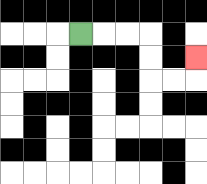{'start': '[3, 1]', 'end': '[8, 2]', 'path_directions': 'R,R,R,D,D,R,R,U', 'path_coordinates': '[[3, 1], [4, 1], [5, 1], [6, 1], [6, 2], [6, 3], [7, 3], [8, 3], [8, 2]]'}